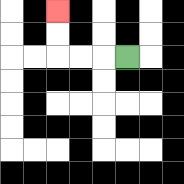{'start': '[5, 2]', 'end': '[2, 0]', 'path_directions': 'L,L,L,U,U', 'path_coordinates': '[[5, 2], [4, 2], [3, 2], [2, 2], [2, 1], [2, 0]]'}